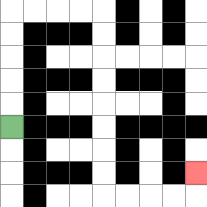{'start': '[0, 5]', 'end': '[8, 7]', 'path_directions': 'U,U,U,U,U,R,R,R,R,D,D,D,D,D,D,D,D,R,R,R,R,U', 'path_coordinates': '[[0, 5], [0, 4], [0, 3], [0, 2], [0, 1], [0, 0], [1, 0], [2, 0], [3, 0], [4, 0], [4, 1], [4, 2], [4, 3], [4, 4], [4, 5], [4, 6], [4, 7], [4, 8], [5, 8], [6, 8], [7, 8], [8, 8], [8, 7]]'}